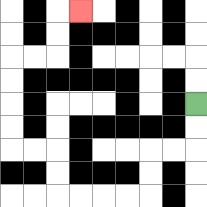{'start': '[8, 4]', 'end': '[3, 0]', 'path_directions': 'D,D,L,L,D,D,L,L,L,L,U,U,L,L,U,U,U,U,R,R,U,U,R', 'path_coordinates': '[[8, 4], [8, 5], [8, 6], [7, 6], [6, 6], [6, 7], [6, 8], [5, 8], [4, 8], [3, 8], [2, 8], [2, 7], [2, 6], [1, 6], [0, 6], [0, 5], [0, 4], [0, 3], [0, 2], [1, 2], [2, 2], [2, 1], [2, 0], [3, 0]]'}